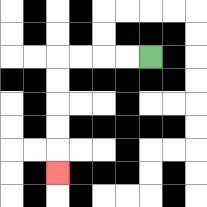{'start': '[6, 2]', 'end': '[2, 7]', 'path_directions': 'L,L,L,L,D,D,D,D,D', 'path_coordinates': '[[6, 2], [5, 2], [4, 2], [3, 2], [2, 2], [2, 3], [2, 4], [2, 5], [2, 6], [2, 7]]'}